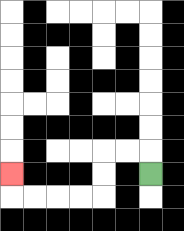{'start': '[6, 7]', 'end': '[0, 7]', 'path_directions': 'U,L,L,D,D,L,L,L,L,U', 'path_coordinates': '[[6, 7], [6, 6], [5, 6], [4, 6], [4, 7], [4, 8], [3, 8], [2, 8], [1, 8], [0, 8], [0, 7]]'}